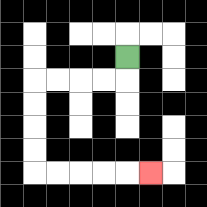{'start': '[5, 2]', 'end': '[6, 7]', 'path_directions': 'D,L,L,L,L,D,D,D,D,R,R,R,R,R', 'path_coordinates': '[[5, 2], [5, 3], [4, 3], [3, 3], [2, 3], [1, 3], [1, 4], [1, 5], [1, 6], [1, 7], [2, 7], [3, 7], [4, 7], [5, 7], [6, 7]]'}